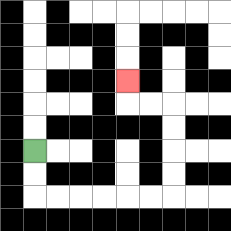{'start': '[1, 6]', 'end': '[5, 3]', 'path_directions': 'D,D,R,R,R,R,R,R,U,U,U,U,L,L,U', 'path_coordinates': '[[1, 6], [1, 7], [1, 8], [2, 8], [3, 8], [4, 8], [5, 8], [6, 8], [7, 8], [7, 7], [7, 6], [7, 5], [7, 4], [6, 4], [5, 4], [5, 3]]'}